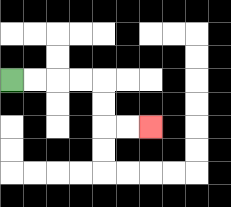{'start': '[0, 3]', 'end': '[6, 5]', 'path_directions': 'R,R,R,R,D,D,R,R', 'path_coordinates': '[[0, 3], [1, 3], [2, 3], [3, 3], [4, 3], [4, 4], [4, 5], [5, 5], [6, 5]]'}